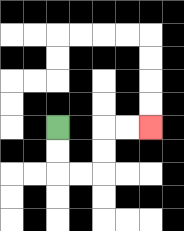{'start': '[2, 5]', 'end': '[6, 5]', 'path_directions': 'D,D,R,R,U,U,R,R', 'path_coordinates': '[[2, 5], [2, 6], [2, 7], [3, 7], [4, 7], [4, 6], [4, 5], [5, 5], [6, 5]]'}